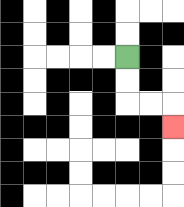{'start': '[5, 2]', 'end': '[7, 5]', 'path_directions': 'D,D,R,R,D', 'path_coordinates': '[[5, 2], [5, 3], [5, 4], [6, 4], [7, 4], [7, 5]]'}